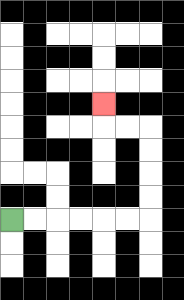{'start': '[0, 9]', 'end': '[4, 4]', 'path_directions': 'R,R,R,R,R,R,U,U,U,U,L,L,U', 'path_coordinates': '[[0, 9], [1, 9], [2, 9], [3, 9], [4, 9], [5, 9], [6, 9], [6, 8], [6, 7], [6, 6], [6, 5], [5, 5], [4, 5], [4, 4]]'}